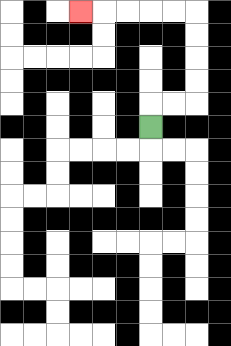{'start': '[6, 5]', 'end': '[3, 0]', 'path_directions': 'U,R,R,U,U,U,U,L,L,L,L,L', 'path_coordinates': '[[6, 5], [6, 4], [7, 4], [8, 4], [8, 3], [8, 2], [8, 1], [8, 0], [7, 0], [6, 0], [5, 0], [4, 0], [3, 0]]'}